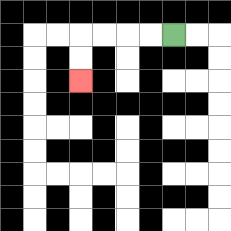{'start': '[7, 1]', 'end': '[3, 3]', 'path_directions': 'L,L,L,L,D,D', 'path_coordinates': '[[7, 1], [6, 1], [5, 1], [4, 1], [3, 1], [3, 2], [3, 3]]'}